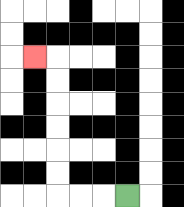{'start': '[5, 8]', 'end': '[1, 2]', 'path_directions': 'L,L,L,U,U,U,U,U,U,L', 'path_coordinates': '[[5, 8], [4, 8], [3, 8], [2, 8], [2, 7], [2, 6], [2, 5], [2, 4], [2, 3], [2, 2], [1, 2]]'}